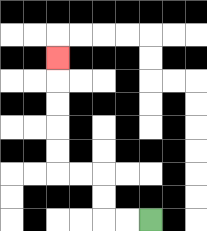{'start': '[6, 9]', 'end': '[2, 2]', 'path_directions': 'L,L,U,U,L,L,U,U,U,U,U', 'path_coordinates': '[[6, 9], [5, 9], [4, 9], [4, 8], [4, 7], [3, 7], [2, 7], [2, 6], [2, 5], [2, 4], [2, 3], [2, 2]]'}